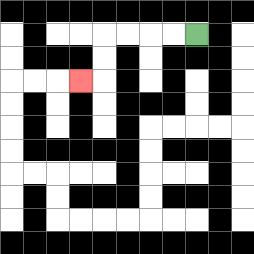{'start': '[8, 1]', 'end': '[3, 3]', 'path_directions': 'L,L,L,L,D,D,L', 'path_coordinates': '[[8, 1], [7, 1], [6, 1], [5, 1], [4, 1], [4, 2], [4, 3], [3, 3]]'}